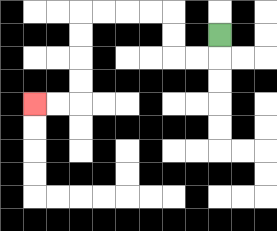{'start': '[9, 1]', 'end': '[1, 4]', 'path_directions': 'D,L,L,U,U,L,L,L,L,D,D,D,D,L,L', 'path_coordinates': '[[9, 1], [9, 2], [8, 2], [7, 2], [7, 1], [7, 0], [6, 0], [5, 0], [4, 0], [3, 0], [3, 1], [3, 2], [3, 3], [3, 4], [2, 4], [1, 4]]'}